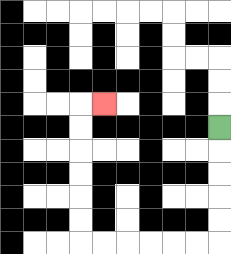{'start': '[9, 5]', 'end': '[4, 4]', 'path_directions': 'D,D,D,D,D,L,L,L,L,L,L,U,U,U,U,U,U,R', 'path_coordinates': '[[9, 5], [9, 6], [9, 7], [9, 8], [9, 9], [9, 10], [8, 10], [7, 10], [6, 10], [5, 10], [4, 10], [3, 10], [3, 9], [3, 8], [3, 7], [3, 6], [3, 5], [3, 4], [4, 4]]'}